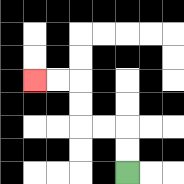{'start': '[5, 7]', 'end': '[1, 3]', 'path_directions': 'U,U,L,L,U,U,L,L', 'path_coordinates': '[[5, 7], [5, 6], [5, 5], [4, 5], [3, 5], [3, 4], [3, 3], [2, 3], [1, 3]]'}